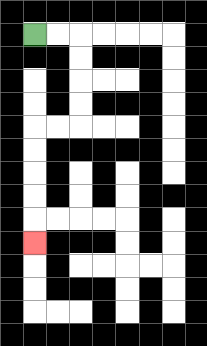{'start': '[1, 1]', 'end': '[1, 10]', 'path_directions': 'R,R,D,D,D,D,L,L,D,D,D,D,D', 'path_coordinates': '[[1, 1], [2, 1], [3, 1], [3, 2], [3, 3], [3, 4], [3, 5], [2, 5], [1, 5], [1, 6], [1, 7], [1, 8], [1, 9], [1, 10]]'}